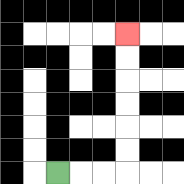{'start': '[2, 7]', 'end': '[5, 1]', 'path_directions': 'R,R,R,U,U,U,U,U,U', 'path_coordinates': '[[2, 7], [3, 7], [4, 7], [5, 7], [5, 6], [5, 5], [5, 4], [5, 3], [5, 2], [5, 1]]'}